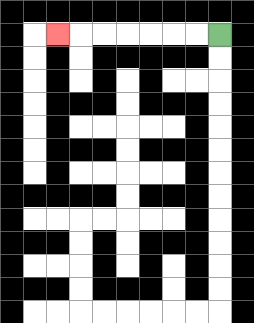{'start': '[9, 1]', 'end': '[2, 1]', 'path_directions': 'L,L,L,L,L,L,L', 'path_coordinates': '[[9, 1], [8, 1], [7, 1], [6, 1], [5, 1], [4, 1], [3, 1], [2, 1]]'}